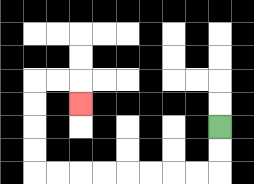{'start': '[9, 5]', 'end': '[3, 4]', 'path_directions': 'D,D,L,L,L,L,L,L,L,L,U,U,U,U,R,R,D', 'path_coordinates': '[[9, 5], [9, 6], [9, 7], [8, 7], [7, 7], [6, 7], [5, 7], [4, 7], [3, 7], [2, 7], [1, 7], [1, 6], [1, 5], [1, 4], [1, 3], [2, 3], [3, 3], [3, 4]]'}